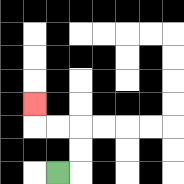{'start': '[2, 7]', 'end': '[1, 4]', 'path_directions': 'R,U,U,L,L,U', 'path_coordinates': '[[2, 7], [3, 7], [3, 6], [3, 5], [2, 5], [1, 5], [1, 4]]'}